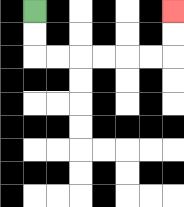{'start': '[1, 0]', 'end': '[7, 0]', 'path_directions': 'D,D,R,R,R,R,R,R,U,U', 'path_coordinates': '[[1, 0], [1, 1], [1, 2], [2, 2], [3, 2], [4, 2], [5, 2], [6, 2], [7, 2], [7, 1], [7, 0]]'}